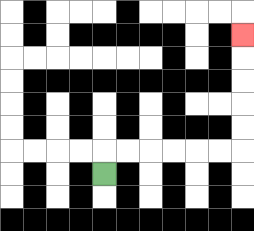{'start': '[4, 7]', 'end': '[10, 1]', 'path_directions': 'U,R,R,R,R,R,R,U,U,U,U,U', 'path_coordinates': '[[4, 7], [4, 6], [5, 6], [6, 6], [7, 6], [8, 6], [9, 6], [10, 6], [10, 5], [10, 4], [10, 3], [10, 2], [10, 1]]'}